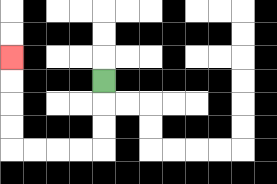{'start': '[4, 3]', 'end': '[0, 2]', 'path_directions': 'D,D,D,L,L,L,L,U,U,U,U', 'path_coordinates': '[[4, 3], [4, 4], [4, 5], [4, 6], [3, 6], [2, 6], [1, 6], [0, 6], [0, 5], [0, 4], [0, 3], [0, 2]]'}